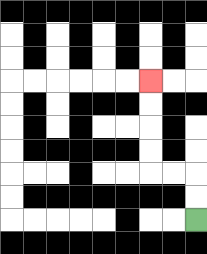{'start': '[8, 9]', 'end': '[6, 3]', 'path_directions': 'U,U,L,L,U,U,U,U', 'path_coordinates': '[[8, 9], [8, 8], [8, 7], [7, 7], [6, 7], [6, 6], [6, 5], [6, 4], [6, 3]]'}